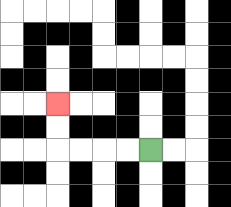{'start': '[6, 6]', 'end': '[2, 4]', 'path_directions': 'L,L,L,L,U,U', 'path_coordinates': '[[6, 6], [5, 6], [4, 6], [3, 6], [2, 6], [2, 5], [2, 4]]'}